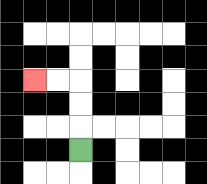{'start': '[3, 6]', 'end': '[1, 3]', 'path_directions': 'U,U,U,L,L', 'path_coordinates': '[[3, 6], [3, 5], [3, 4], [3, 3], [2, 3], [1, 3]]'}